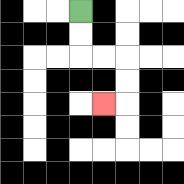{'start': '[3, 0]', 'end': '[4, 4]', 'path_directions': 'D,D,R,R,D,D,L', 'path_coordinates': '[[3, 0], [3, 1], [3, 2], [4, 2], [5, 2], [5, 3], [5, 4], [4, 4]]'}